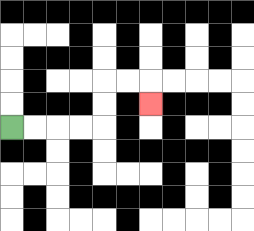{'start': '[0, 5]', 'end': '[6, 4]', 'path_directions': 'R,R,R,R,U,U,R,R,D', 'path_coordinates': '[[0, 5], [1, 5], [2, 5], [3, 5], [4, 5], [4, 4], [4, 3], [5, 3], [6, 3], [6, 4]]'}